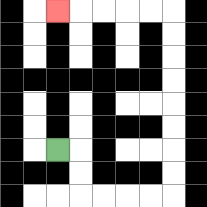{'start': '[2, 6]', 'end': '[2, 0]', 'path_directions': 'R,D,D,R,R,R,R,U,U,U,U,U,U,U,U,L,L,L,L,L', 'path_coordinates': '[[2, 6], [3, 6], [3, 7], [3, 8], [4, 8], [5, 8], [6, 8], [7, 8], [7, 7], [7, 6], [7, 5], [7, 4], [7, 3], [7, 2], [7, 1], [7, 0], [6, 0], [5, 0], [4, 0], [3, 0], [2, 0]]'}